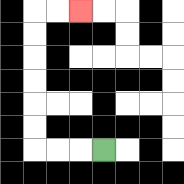{'start': '[4, 6]', 'end': '[3, 0]', 'path_directions': 'L,L,L,U,U,U,U,U,U,R,R', 'path_coordinates': '[[4, 6], [3, 6], [2, 6], [1, 6], [1, 5], [1, 4], [1, 3], [1, 2], [1, 1], [1, 0], [2, 0], [3, 0]]'}